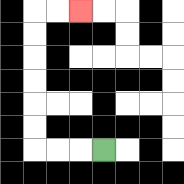{'start': '[4, 6]', 'end': '[3, 0]', 'path_directions': 'L,L,L,U,U,U,U,U,U,R,R', 'path_coordinates': '[[4, 6], [3, 6], [2, 6], [1, 6], [1, 5], [1, 4], [1, 3], [1, 2], [1, 1], [1, 0], [2, 0], [3, 0]]'}